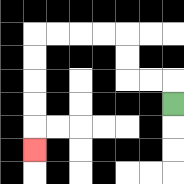{'start': '[7, 4]', 'end': '[1, 6]', 'path_directions': 'U,L,L,U,U,L,L,L,L,D,D,D,D,D', 'path_coordinates': '[[7, 4], [7, 3], [6, 3], [5, 3], [5, 2], [5, 1], [4, 1], [3, 1], [2, 1], [1, 1], [1, 2], [1, 3], [1, 4], [1, 5], [1, 6]]'}